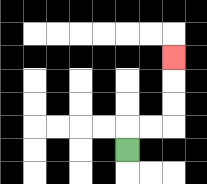{'start': '[5, 6]', 'end': '[7, 2]', 'path_directions': 'U,R,R,U,U,U', 'path_coordinates': '[[5, 6], [5, 5], [6, 5], [7, 5], [7, 4], [7, 3], [7, 2]]'}